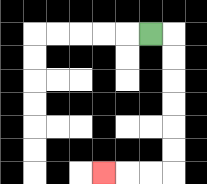{'start': '[6, 1]', 'end': '[4, 7]', 'path_directions': 'R,D,D,D,D,D,D,L,L,L', 'path_coordinates': '[[6, 1], [7, 1], [7, 2], [7, 3], [7, 4], [7, 5], [7, 6], [7, 7], [6, 7], [5, 7], [4, 7]]'}